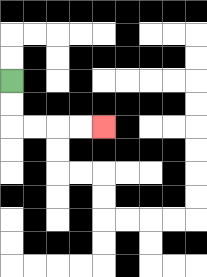{'start': '[0, 3]', 'end': '[4, 5]', 'path_directions': 'D,D,R,R,R,R', 'path_coordinates': '[[0, 3], [0, 4], [0, 5], [1, 5], [2, 5], [3, 5], [4, 5]]'}